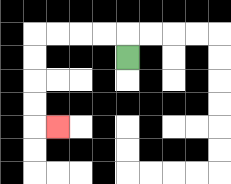{'start': '[5, 2]', 'end': '[2, 5]', 'path_directions': 'U,L,L,L,L,D,D,D,D,R', 'path_coordinates': '[[5, 2], [5, 1], [4, 1], [3, 1], [2, 1], [1, 1], [1, 2], [1, 3], [1, 4], [1, 5], [2, 5]]'}